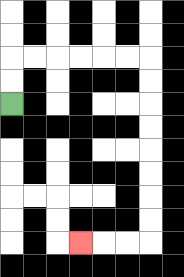{'start': '[0, 4]', 'end': '[3, 10]', 'path_directions': 'U,U,R,R,R,R,R,R,D,D,D,D,D,D,D,D,L,L,L', 'path_coordinates': '[[0, 4], [0, 3], [0, 2], [1, 2], [2, 2], [3, 2], [4, 2], [5, 2], [6, 2], [6, 3], [6, 4], [6, 5], [6, 6], [6, 7], [6, 8], [6, 9], [6, 10], [5, 10], [4, 10], [3, 10]]'}